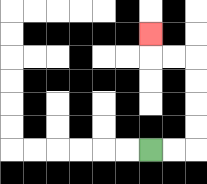{'start': '[6, 6]', 'end': '[6, 1]', 'path_directions': 'R,R,U,U,U,U,L,L,U', 'path_coordinates': '[[6, 6], [7, 6], [8, 6], [8, 5], [8, 4], [8, 3], [8, 2], [7, 2], [6, 2], [6, 1]]'}